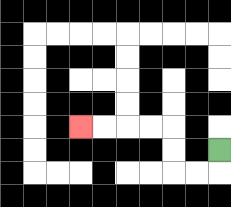{'start': '[9, 6]', 'end': '[3, 5]', 'path_directions': 'D,L,L,U,U,L,L,L,L', 'path_coordinates': '[[9, 6], [9, 7], [8, 7], [7, 7], [7, 6], [7, 5], [6, 5], [5, 5], [4, 5], [3, 5]]'}